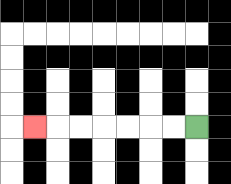{'start': '[8, 5]', 'end': '[1, 5]', 'path_directions': 'L,L,L,L,L,L,L', 'path_coordinates': '[[8, 5], [7, 5], [6, 5], [5, 5], [4, 5], [3, 5], [2, 5], [1, 5]]'}